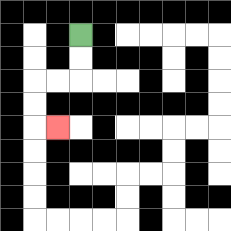{'start': '[3, 1]', 'end': '[2, 5]', 'path_directions': 'D,D,L,L,D,D,R', 'path_coordinates': '[[3, 1], [3, 2], [3, 3], [2, 3], [1, 3], [1, 4], [1, 5], [2, 5]]'}